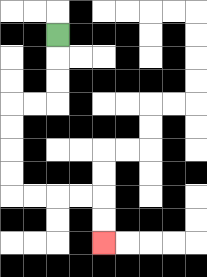{'start': '[2, 1]', 'end': '[4, 10]', 'path_directions': 'D,D,D,L,L,D,D,D,D,R,R,R,R,D,D', 'path_coordinates': '[[2, 1], [2, 2], [2, 3], [2, 4], [1, 4], [0, 4], [0, 5], [0, 6], [0, 7], [0, 8], [1, 8], [2, 8], [3, 8], [4, 8], [4, 9], [4, 10]]'}